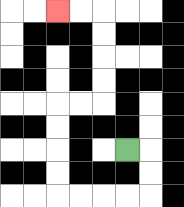{'start': '[5, 6]', 'end': '[2, 0]', 'path_directions': 'R,D,D,L,L,L,L,U,U,U,U,R,R,U,U,U,U,L,L', 'path_coordinates': '[[5, 6], [6, 6], [6, 7], [6, 8], [5, 8], [4, 8], [3, 8], [2, 8], [2, 7], [2, 6], [2, 5], [2, 4], [3, 4], [4, 4], [4, 3], [4, 2], [4, 1], [4, 0], [3, 0], [2, 0]]'}